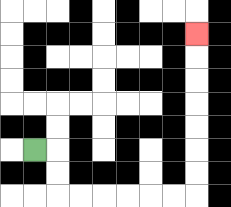{'start': '[1, 6]', 'end': '[8, 1]', 'path_directions': 'R,D,D,R,R,R,R,R,R,U,U,U,U,U,U,U', 'path_coordinates': '[[1, 6], [2, 6], [2, 7], [2, 8], [3, 8], [4, 8], [5, 8], [6, 8], [7, 8], [8, 8], [8, 7], [8, 6], [8, 5], [8, 4], [8, 3], [8, 2], [8, 1]]'}